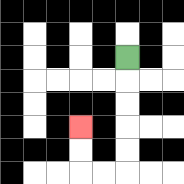{'start': '[5, 2]', 'end': '[3, 5]', 'path_directions': 'D,D,D,D,D,L,L,U,U', 'path_coordinates': '[[5, 2], [5, 3], [5, 4], [5, 5], [5, 6], [5, 7], [4, 7], [3, 7], [3, 6], [3, 5]]'}